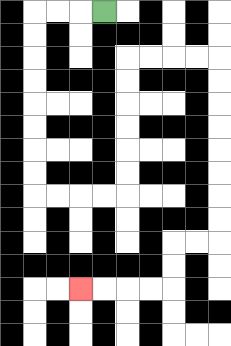{'start': '[4, 0]', 'end': '[3, 12]', 'path_directions': 'L,L,L,D,D,D,D,D,D,D,D,R,R,R,R,U,U,U,U,U,U,R,R,R,R,D,D,D,D,D,D,D,D,L,L,D,D,L,L,L,L', 'path_coordinates': '[[4, 0], [3, 0], [2, 0], [1, 0], [1, 1], [1, 2], [1, 3], [1, 4], [1, 5], [1, 6], [1, 7], [1, 8], [2, 8], [3, 8], [4, 8], [5, 8], [5, 7], [5, 6], [5, 5], [5, 4], [5, 3], [5, 2], [6, 2], [7, 2], [8, 2], [9, 2], [9, 3], [9, 4], [9, 5], [9, 6], [9, 7], [9, 8], [9, 9], [9, 10], [8, 10], [7, 10], [7, 11], [7, 12], [6, 12], [5, 12], [4, 12], [3, 12]]'}